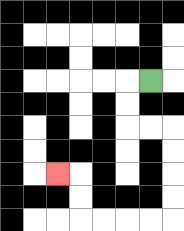{'start': '[6, 3]', 'end': '[2, 7]', 'path_directions': 'L,D,D,R,R,D,D,D,D,L,L,L,L,U,U,L', 'path_coordinates': '[[6, 3], [5, 3], [5, 4], [5, 5], [6, 5], [7, 5], [7, 6], [7, 7], [7, 8], [7, 9], [6, 9], [5, 9], [4, 9], [3, 9], [3, 8], [3, 7], [2, 7]]'}